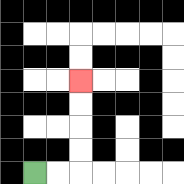{'start': '[1, 7]', 'end': '[3, 3]', 'path_directions': 'R,R,U,U,U,U', 'path_coordinates': '[[1, 7], [2, 7], [3, 7], [3, 6], [3, 5], [3, 4], [3, 3]]'}